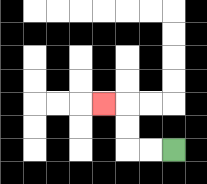{'start': '[7, 6]', 'end': '[4, 4]', 'path_directions': 'L,L,U,U,L', 'path_coordinates': '[[7, 6], [6, 6], [5, 6], [5, 5], [5, 4], [4, 4]]'}